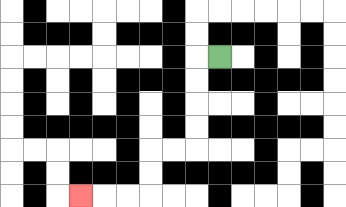{'start': '[9, 2]', 'end': '[3, 8]', 'path_directions': 'L,D,D,D,D,L,L,D,D,L,L,L', 'path_coordinates': '[[9, 2], [8, 2], [8, 3], [8, 4], [8, 5], [8, 6], [7, 6], [6, 6], [6, 7], [6, 8], [5, 8], [4, 8], [3, 8]]'}